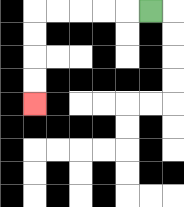{'start': '[6, 0]', 'end': '[1, 4]', 'path_directions': 'L,L,L,L,L,D,D,D,D', 'path_coordinates': '[[6, 0], [5, 0], [4, 0], [3, 0], [2, 0], [1, 0], [1, 1], [1, 2], [1, 3], [1, 4]]'}